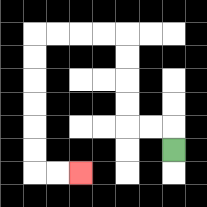{'start': '[7, 6]', 'end': '[3, 7]', 'path_directions': 'U,L,L,U,U,U,U,L,L,L,L,D,D,D,D,D,D,R,R', 'path_coordinates': '[[7, 6], [7, 5], [6, 5], [5, 5], [5, 4], [5, 3], [5, 2], [5, 1], [4, 1], [3, 1], [2, 1], [1, 1], [1, 2], [1, 3], [1, 4], [1, 5], [1, 6], [1, 7], [2, 7], [3, 7]]'}